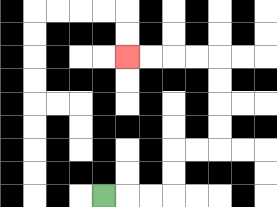{'start': '[4, 8]', 'end': '[5, 2]', 'path_directions': 'R,R,R,U,U,R,R,U,U,U,U,L,L,L,L', 'path_coordinates': '[[4, 8], [5, 8], [6, 8], [7, 8], [7, 7], [7, 6], [8, 6], [9, 6], [9, 5], [9, 4], [9, 3], [9, 2], [8, 2], [7, 2], [6, 2], [5, 2]]'}